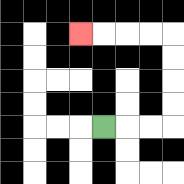{'start': '[4, 5]', 'end': '[3, 1]', 'path_directions': 'R,R,R,U,U,U,U,L,L,L,L', 'path_coordinates': '[[4, 5], [5, 5], [6, 5], [7, 5], [7, 4], [7, 3], [7, 2], [7, 1], [6, 1], [5, 1], [4, 1], [3, 1]]'}